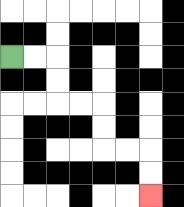{'start': '[0, 2]', 'end': '[6, 8]', 'path_directions': 'R,R,D,D,R,R,D,D,R,R,D,D', 'path_coordinates': '[[0, 2], [1, 2], [2, 2], [2, 3], [2, 4], [3, 4], [4, 4], [4, 5], [4, 6], [5, 6], [6, 6], [6, 7], [6, 8]]'}